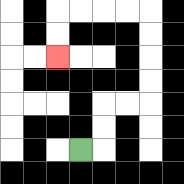{'start': '[3, 6]', 'end': '[2, 2]', 'path_directions': 'R,U,U,R,R,U,U,U,U,L,L,L,L,D,D', 'path_coordinates': '[[3, 6], [4, 6], [4, 5], [4, 4], [5, 4], [6, 4], [6, 3], [6, 2], [6, 1], [6, 0], [5, 0], [4, 0], [3, 0], [2, 0], [2, 1], [2, 2]]'}